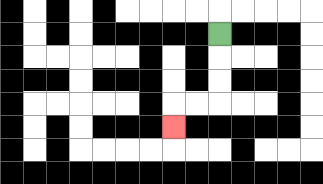{'start': '[9, 1]', 'end': '[7, 5]', 'path_directions': 'D,D,D,L,L,D', 'path_coordinates': '[[9, 1], [9, 2], [9, 3], [9, 4], [8, 4], [7, 4], [7, 5]]'}